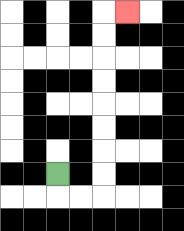{'start': '[2, 7]', 'end': '[5, 0]', 'path_directions': 'D,R,R,U,U,U,U,U,U,U,U,R', 'path_coordinates': '[[2, 7], [2, 8], [3, 8], [4, 8], [4, 7], [4, 6], [4, 5], [4, 4], [4, 3], [4, 2], [4, 1], [4, 0], [5, 0]]'}